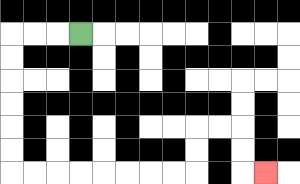{'start': '[3, 1]', 'end': '[11, 7]', 'path_directions': 'L,L,L,D,D,D,D,D,D,R,R,R,R,R,R,R,R,U,U,R,R,D,D,R', 'path_coordinates': '[[3, 1], [2, 1], [1, 1], [0, 1], [0, 2], [0, 3], [0, 4], [0, 5], [0, 6], [0, 7], [1, 7], [2, 7], [3, 7], [4, 7], [5, 7], [6, 7], [7, 7], [8, 7], [8, 6], [8, 5], [9, 5], [10, 5], [10, 6], [10, 7], [11, 7]]'}